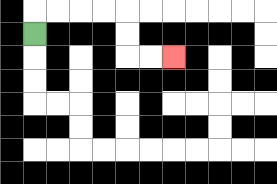{'start': '[1, 1]', 'end': '[7, 2]', 'path_directions': 'U,R,R,R,R,D,D,R,R', 'path_coordinates': '[[1, 1], [1, 0], [2, 0], [3, 0], [4, 0], [5, 0], [5, 1], [5, 2], [6, 2], [7, 2]]'}